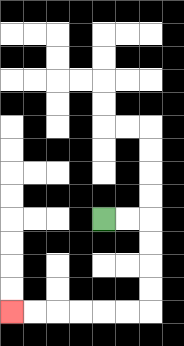{'start': '[4, 9]', 'end': '[0, 13]', 'path_directions': 'R,R,D,D,D,D,L,L,L,L,L,L', 'path_coordinates': '[[4, 9], [5, 9], [6, 9], [6, 10], [6, 11], [6, 12], [6, 13], [5, 13], [4, 13], [3, 13], [2, 13], [1, 13], [0, 13]]'}